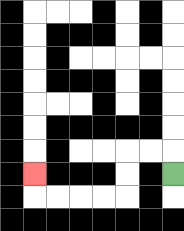{'start': '[7, 7]', 'end': '[1, 7]', 'path_directions': 'U,L,L,D,D,L,L,L,L,U', 'path_coordinates': '[[7, 7], [7, 6], [6, 6], [5, 6], [5, 7], [5, 8], [4, 8], [3, 8], [2, 8], [1, 8], [1, 7]]'}